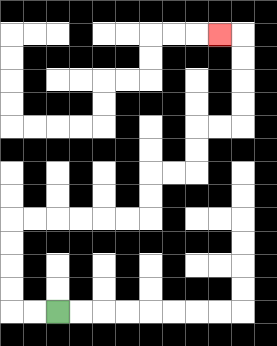{'start': '[2, 13]', 'end': '[9, 1]', 'path_directions': 'L,L,U,U,U,U,R,R,R,R,R,R,U,U,R,R,U,U,R,R,U,U,U,U,L', 'path_coordinates': '[[2, 13], [1, 13], [0, 13], [0, 12], [0, 11], [0, 10], [0, 9], [1, 9], [2, 9], [3, 9], [4, 9], [5, 9], [6, 9], [6, 8], [6, 7], [7, 7], [8, 7], [8, 6], [8, 5], [9, 5], [10, 5], [10, 4], [10, 3], [10, 2], [10, 1], [9, 1]]'}